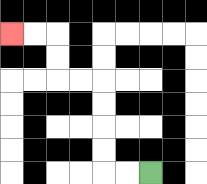{'start': '[6, 7]', 'end': '[0, 1]', 'path_directions': 'L,L,U,U,U,U,L,L,U,U,L,L', 'path_coordinates': '[[6, 7], [5, 7], [4, 7], [4, 6], [4, 5], [4, 4], [4, 3], [3, 3], [2, 3], [2, 2], [2, 1], [1, 1], [0, 1]]'}